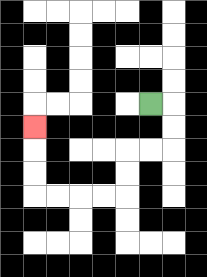{'start': '[6, 4]', 'end': '[1, 5]', 'path_directions': 'R,D,D,L,L,D,D,L,L,L,L,U,U,U', 'path_coordinates': '[[6, 4], [7, 4], [7, 5], [7, 6], [6, 6], [5, 6], [5, 7], [5, 8], [4, 8], [3, 8], [2, 8], [1, 8], [1, 7], [1, 6], [1, 5]]'}